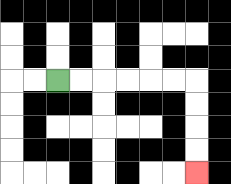{'start': '[2, 3]', 'end': '[8, 7]', 'path_directions': 'R,R,R,R,R,R,D,D,D,D', 'path_coordinates': '[[2, 3], [3, 3], [4, 3], [5, 3], [6, 3], [7, 3], [8, 3], [8, 4], [8, 5], [8, 6], [8, 7]]'}